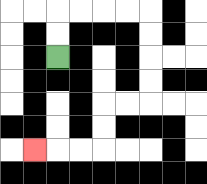{'start': '[2, 2]', 'end': '[1, 6]', 'path_directions': 'U,U,R,R,R,R,D,D,D,D,L,L,D,D,L,L,L', 'path_coordinates': '[[2, 2], [2, 1], [2, 0], [3, 0], [4, 0], [5, 0], [6, 0], [6, 1], [6, 2], [6, 3], [6, 4], [5, 4], [4, 4], [4, 5], [4, 6], [3, 6], [2, 6], [1, 6]]'}